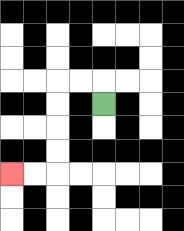{'start': '[4, 4]', 'end': '[0, 7]', 'path_directions': 'U,L,L,D,D,D,D,L,L', 'path_coordinates': '[[4, 4], [4, 3], [3, 3], [2, 3], [2, 4], [2, 5], [2, 6], [2, 7], [1, 7], [0, 7]]'}